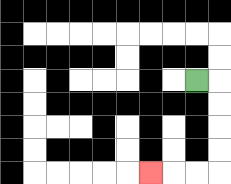{'start': '[8, 3]', 'end': '[6, 7]', 'path_directions': 'R,D,D,D,D,L,L,L', 'path_coordinates': '[[8, 3], [9, 3], [9, 4], [9, 5], [9, 6], [9, 7], [8, 7], [7, 7], [6, 7]]'}